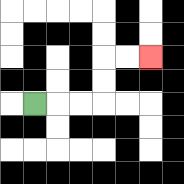{'start': '[1, 4]', 'end': '[6, 2]', 'path_directions': 'R,R,R,U,U,R,R', 'path_coordinates': '[[1, 4], [2, 4], [3, 4], [4, 4], [4, 3], [4, 2], [5, 2], [6, 2]]'}